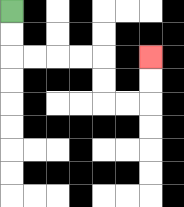{'start': '[0, 0]', 'end': '[6, 2]', 'path_directions': 'D,D,R,R,R,R,D,D,R,R,U,U', 'path_coordinates': '[[0, 0], [0, 1], [0, 2], [1, 2], [2, 2], [3, 2], [4, 2], [4, 3], [4, 4], [5, 4], [6, 4], [6, 3], [6, 2]]'}